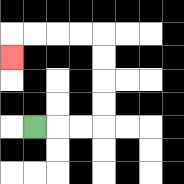{'start': '[1, 5]', 'end': '[0, 2]', 'path_directions': 'R,R,R,U,U,U,U,L,L,L,L,D', 'path_coordinates': '[[1, 5], [2, 5], [3, 5], [4, 5], [4, 4], [4, 3], [4, 2], [4, 1], [3, 1], [2, 1], [1, 1], [0, 1], [0, 2]]'}